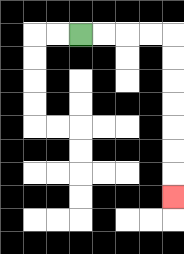{'start': '[3, 1]', 'end': '[7, 8]', 'path_directions': 'R,R,R,R,D,D,D,D,D,D,D', 'path_coordinates': '[[3, 1], [4, 1], [5, 1], [6, 1], [7, 1], [7, 2], [7, 3], [7, 4], [7, 5], [7, 6], [7, 7], [7, 8]]'}